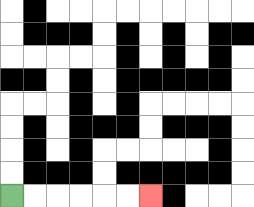{'start': '[0, 8]', 'end': '[6, 8]', 'path_directions': 'R,R,R,R,R,R', 'path_coordinates': '[[0, 8], [1, 8], [2, 8], [3, 8], [4, 8], [5, 8], [6, 8]]'}